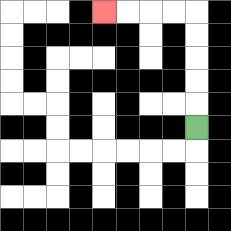{'start': '[8, 5]', 'end': '[4, 0]', 'path_directions': 'U,U,U,U,U,L,L,L,L', 'path_coordinates': '[[8, 5], [8, 4], [8, 3], [8, 2], [8, 1], [8, 0], [7, 0], [6, 0], [5, 0], [4, 0]]'}